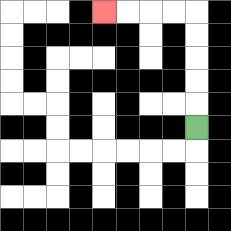{'start': '[8, 5]', 'end': '[4, 0]', 'path_directions': 'U,U,U,U,U,L,L,L,L', 'path_coordinates': '[[8, 5], [8, 4], [8, 3], [8, 2], [8, 1], [8, 0], [7, 0], [6, 0], [5, 0], [4, 0]]'}